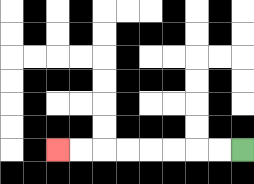{'start': '[10, 6]', 'end': '[2, 6]', 'path_directions': 'L,L,L,L,L,L,L,L', 'path_coordinates': '[[10, 6], [9, 6], [8, 6], [7, 6], [6, 6], [5, 6], [4, 6], [3, 6], [2, 6]]'}